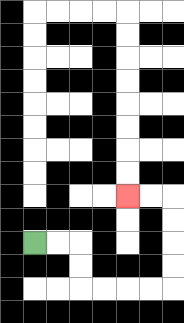{'start': '[1, 10]', 'end': '[5, 8]', 'path_directions': 'R,R,D,D,R,R,R,R,U,U,U,U,L,L', 'path_coordinates': '[[1, 10], [2, 10], [3, 10], [3, 11], [3, 12], [4, 12], [5, 12], [6, 12], [7, 12], [7, 11], [7, 10], [7, 9], [7, 8], [6, 8], [5, 8]]'}